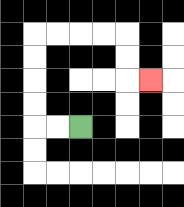{'start': '[3, 5]', 'end': '[6, 3]', 'path_directions': 'L,L,U,U,U,U,R,R,R,R,D,D,R', 'path_coordinates': '[[3, 5], [2, 5], [1, 5], [1, 4], [1, 3], [1, 2], [1, 1], [2, 1], [3, 1], [4, 1], [5, 1], [5, 2], [5, 3], [6, 3]]'}